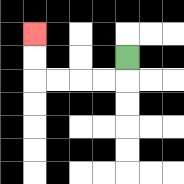{'start': '[5, 2]', 'end': '[1, 1]', 'path_directions': 'D,L,L,L,L,U,U', 'path_coordinates': '[[5, 2], [5, 3], [4, 3], [3, 3], [2, 3], [1, 3], [1, 2], [1, 1]]'}